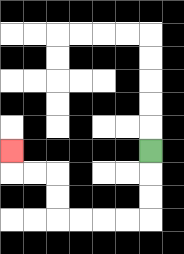{'start': '[6, 6]', 'end': '[0, 6]', 'path_directions': 'D,D,D,L,L,L,L,U,U,L,L,U', 'path_coordinates': '[[6, 6], [6, 7], [6, 8], [6, 9], [5, 9], [4, 9], [3, 9], [2, 9], [2, 8], [2, 7], [1, 7], [0, 7], [0, 6]]'}